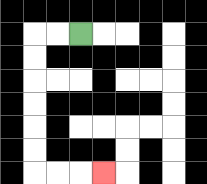{'start': '[3, 1]', 'end': '[4, 7]', 'path_directions': 'L,L,D,D,D,D,D,D,R,R,R', 'path_coordinates': '[[3, 1], [2, 1], [1, 1], [1, 2], [1, 3], [1, 4], [1, 5], [1, 6], [1, 7], [2, 7], [3, 7], [4, 7]]'}